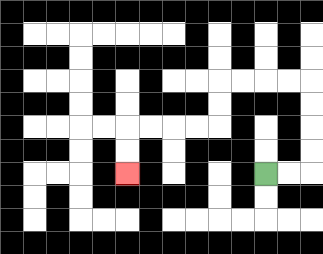{'start': '[11, 7]', 'end': '[5, 7]', 'path_directions': 'R,R,U,U,U,U,L,L,L,L,D,D,L,L,L,L,D,D', 'path_coordinates': '[[11, 7], [12, 7], [13, 7], [13, 6], [13, 5], [13, 4], [13, 3], [12, 3], [11, 3], [10, 3], [9, 3], [9, 4], [9, 5], [8, 5], [7, 5], [6, 5], [5, 5], [5, 6], [5, 7]]'}